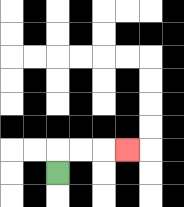{'start': '[2, 7]', 'end': '[5, 6]', 'path_directions': 'U,R,R,R', 'path_coordinates': '[[2, 7], [2, 6], [3, 6], [4, 6], [5, 6]]'}